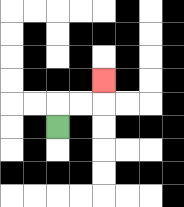{'start': '[2, 5]', 'end': '[4, 3]', 'path_directions': 'U,R,R,U', 'path_coordinates': '[[2, 5], [2, 4], [3, 4], [4, 4], [4, 3]]'}